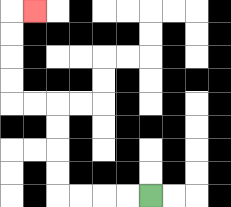{'start': '[6, 8]', 'end': '[1, 0]', 'path_directions': 'L,L,L,L,U,U,U,U,L,L,U,U,U,U,R', 'path_coordinates': '[[6, 8], [5, 8], [4, 8], [3, 8], [2, 8], [2, 7], [2, 6], [2, 5], [2, 4], [1, 4], [0, 4], [0, 3], [0, 2], [0, 1], [0, 0], [1, 0]]'}